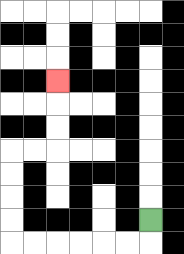{'start': '[6, 9]', 'end': '[2, 3]', 'path_directions': 'D,L,L,L,L,L,L,U,U,U,U,R,R,U,U,U', 'path_coordinates': '[[6, 9], [6, 10], [5, 10], [4, 10], [3, 10], [2, 10], [1, 10], [0, 10], [0, 9], [0, 8], [0, 7], [0, 6], [1, 6], [2, 6], [2, 5], [2, 4], [2, 3]]'}